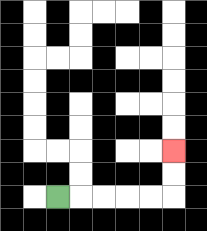{'start': '[2, 8]', 'end': '[7, 6]', 'path_directions': 'R,R,R,R,R,U,U', 'path_coordinates': '[[2, 8], [3, 8], [4, 8], [5, 8], [6, 8], [7, 8], [7, 7], [7, 6]]'}